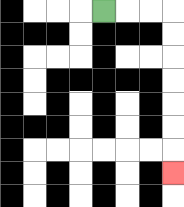{'start': '[4, 0]', 'end': '[7, 7]', 'path_directions': 'R,R,R,D,D,D,D,D,D,D', 'path_coordinates': '[[4, 0], [5, 0], [6, 0], [7, 0], [7, 1], [7, 2], [7, 3], [7, 4], [7, 5], [7, 6], [7, 7]]'}